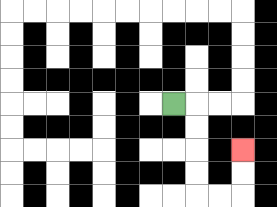{'start': '[7, 4]', 'end': '[10, 6]', 'path_directions': 'R,D,D,D,D,R,R,U,U', 'path_coordinates': '[[7, 4], [8, 4], [8, 5], [8, 6], [8, 7], [8, 8], [9, 8], [10, 8], [10, 7], [10, 6]]'}